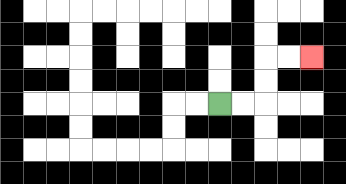{'start': '[9, 4]', 'end': '[13, 2]', 'path_directions': 'R,R,U,U,R,R', 'path_coordinates': '[[9, 4], [10, 4], [11, 4], [11, 3], [11, 2], [12, 2], [13, 2]]'}